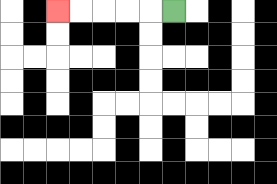{'start': '[7, 0]', 'end': '[2, 0]', 'path_directions': 'L,L,L,L,L', 'path_coordinates': '[[7, 0], [6, 0], [5, 0], [4, 0], [3, 0], [2, 0]]'}